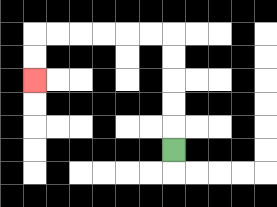{'start': '[7, 6]', 'end': '[1, 3]', 'path_directions': 'U,U,U,U,U,L,L,L,L,L,L,D,D', 'path_coordinates': '[[7, 6], [7, 5], [7, 4], [7, 3], [7, 2], [7, 1], [6, 1], [5, 1], [4, 1], [3, 1], [2, 1], [1, 1], [1, 2], [1, 3]]'}